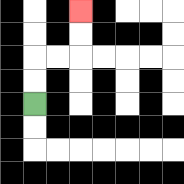{'start': '[1, 4]', 'end': '[3, 0]', 'path_directions': 'U,U,R,R,U,U', 'path_coordinates': '[[1, 4], [1, 3], [1, 2], [2, 2], [3, 2], [3, 1], [3, 0]]'}